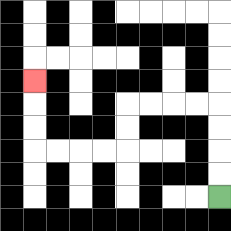{'start': '[9, 8]', 'end': '[1, 3]', 'path_directions': 'U,U,U,U,L,L,L,L,D,D,L,L,L,L,U,U,U', 'path_coordinates': '[[9, 8], [9, 7], [9, 6], [9, 5], [9, 4], [8, 4], [7, 4], [6, 4], [5, 4], [5, 5], [5, 6], [4, 6], [3, 6], [2, 6], [1, 6], [1, 5], [1, 4], [1, 3]]'}